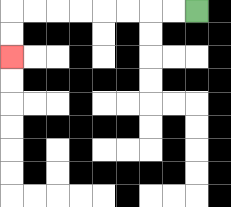{'start': '[8, 0]', 'end': '[0, 2]', 'path_directions': 'L,L,L,L,L,L,L,L,D,D', 'path_coordinates': '[[8, 0], [7, 0], [6, 0], [5, 0], [4, 0], [3, 0], [2, 0], [1, 0], [0, 0], [0, 1], [0, 2]]'}